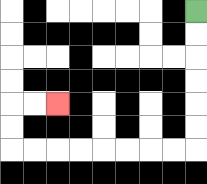{'start': '[8, 0]', 'end': '[2, 4]', 'path_directions': 'D,D,D,D,D,D,L,L,L,L,L,L,L,L,U,U,R,R', 'path_coordinates': '[[8, 0], [8, 1], [8, 2], [8, 3], [8, 4], [8, 5], [8, 6], [7, 6], [6, 6], [5, 6], [4, 6], [3, 6], [2, 6], [1, 6], [0, 6], [0, 5], [0, 4], [1, 4], [2, 4]]'}